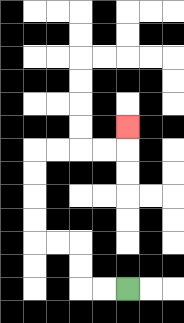{'start': '[5, 12]', 'end': '[5, 5]', 'path_directions': 'L,L,U,U,L,L,U,U,U,U,R,R,R,R,U', 'path_coordinates': '[[5, 12], [4, 12], [3, 12], [3, 11], [3, 10], [2, 10], [1, 10], [1, 9], [1, 8], [1, 7], [1, 6], [2, 6], [3, 6], [4, 6], [5, 6], [5, 5]]'}